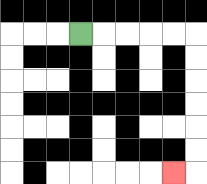{'start': '[3, 1]', 'end': '[7, 7]', 'path_directions': 'R,R,R,R,R,D,D,D,D,D,D,L', 'path_coordinates': '[[3, 1], [4, 1], [5, 1], [6, 1], [7, 1], [8, 1], [8, 2], [8, 3], [8, 4], [8, 5], [8, 6], [8, 7], [7, 7]]'}